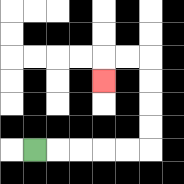{'start': '[1, 6]', 'end': '[4, 3]', 'path_directions': 'R,R,R,R,R,U,U,U,U,L,L,D', 'path_coordinates': '[[1, 6], [2, 6], [3, 6], [4, 6], [5, 6], [6, 6], [6, 5], [6, 4], [6, 3], [6, 2], [5, 2], [4, 2], [4, 3]]'}